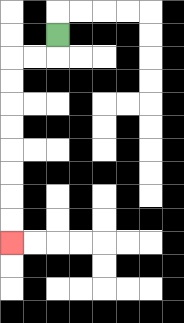{'start': '[2, 1]', 'end': '[0, 10]', 'path_directions': 'D,L,L,D,D,D,D,D,D,D,D', 'path_coordinates': '[[2, 1], [2, 2], [1, 2], [0, 2], [0, 3], [0, 4], [0, 5], [0, 6], [0, 7], [0, 8], [0, 9], [0, 10]]'}